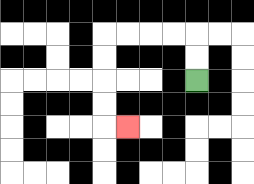{'start': '[8, 3]', 'end': '[5, 5]', 'path_directions': 'U,U,L,L,L,L,D,D,D,D,R', 'path_coordinates': '[[8, 3], [8, 2], [8, 1], [7, 1], [6, 1], [5, 1], [4, 1], [4, 2], [4, 3], [4, 4], [4, 5], [5, 5]]'}